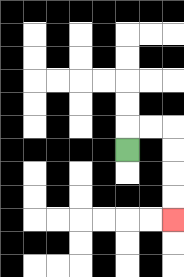{'start': '[5, 6]', 'end': '[7, 9]', 'path_directions': 'U,R,R,D,D,D,D', 'path_coordinates': '[[5, 6], [5, 5], [6, 5], [7, 5], [7, 6], [7, 7], [7, 8], [7, 9]]'}